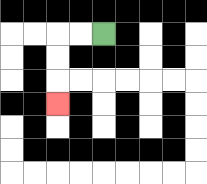{'start': '[4, 1]', 'end': '[2, 4]', 'path_directions': 'L,L,D,D,D', 'path_coordinates': '[[4, 1], [3, 1], [2, 1], [2, 2], [2, 3], [2, 4]]'}